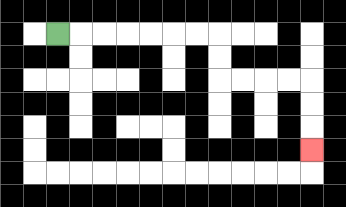{'start': '[2, 1]', 'end': '[13, 6]', 'path_directions': 'R,R,R,R,R,R,R,D,D,R,R,R,R,D,D,D', 'path_coordinates': '[[2, 1], [3, 1], [4, 1], [5, 1], [6, 1], [7, 1], [8, 1], [9, 1], [9, 2], [9, 3], [10, 3], [11, 3], [12, 3], [13, 3], [13, 4], [13, 5], [13, 6]]'}